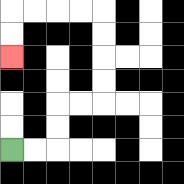{'start': '[0, 6]', 'end': '[0, 2]', 'path_directions': 'R,R,U,U,R,R,U,U,U,U,L,L,L,L,D,D', 'path_coordinates': '[[0, 6], [1, 6], [2, 6], [2, 5], [2, 4], [3, 4], [4, 4], [4, 3], [4, 2], [4, 1], [4, 0], [3, 0], [2, 0], [1, 0], [0, 0], [0, 1], [0, 2]]'}